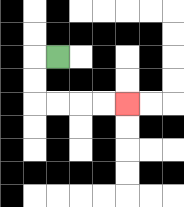{'start': '[2, 2]', 'end': '[5, 4]', 'path_directions': 'L,D,D,R,R,R,R', 'path_coordinates': '[[2, 2], [1, 2], [1, 3], [1, 4], [2, 4], [3, 4], [4, 4], [5, 4]]'}